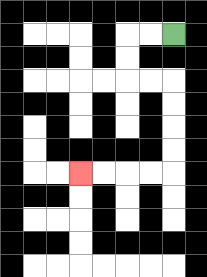{'start': '[7, 1]', 'end': '[3, 7]', 'path_directions': 'L,L,D,D,R,R,D,D,D,D,L,L,L,L', 'path_coordinates': '[[7, 1], [6, 1], [5, 1], [5, 2], [5, 3], [6, 3], [7, 3], [7, 4], [7, 5], [7, 6], [7, 7], [6, 7], [5, 7], [4, 7], [3, 7]]'}